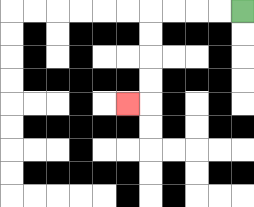{'start': '[10, 0]', 'end': '[5, 4]', 'path_directions': 'L,L,L,L,D,D,D,D,L', 'path_coordinates': '[[10, 0], [9, 0], [8, 0], [7, 0], [6, 0], [6, 1], [6, 2], [6, 3], [6, 4], [5, 4]]'}